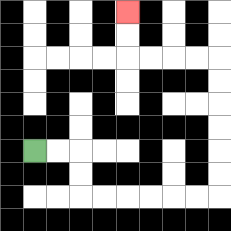{'start': '[1, 6]', 'end': '[5, 0]', 'path_directions': 'R,R,D,D,R,R,R,R,R,R,U,U,U,U,U,U,L,L,L,L,U,U', 'path_coordinates': '[[1, 6], [2, 6], [3, 6], [3, 7], [3, 8], [4, 8], [5, 8], [6, 8], [7, 8], [8, 8], [9, 8], [9, 7], [9, 6], [9, 5], [9, 4], [9, 3], [9, 2], [8, 2], [7, 2], [6, 2], [5, 2], [5, 1], [5, 0]]'}